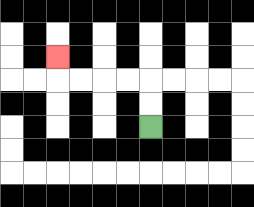{'start': '[6, 5]', 'end': '[2, 2]', 'path_directions': 'U,U,L,L,L,L,U', 'path_coordinates': '[[6, 5], [6, 4], [6, 3], [5, 3], [4, 3], [3, 3], [2, 3], [2, 2]]'}